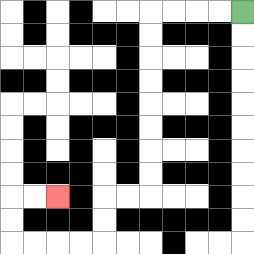{'start': '[10, 0]', 'end': '[2, 8]', 'path_directions': 'L,L,L,L,D,D,D,D,D,D,D,D,L,L,D,D,L,L,L,L,U,U,R,R', 'path_coordinates': '[[10, 0], [9, 0], [8, 0], [7, 0], [6, 0], [6, 1], [6, 2], [6, 3], [6, 4], [6, 5], [6, 6], [6, 7], [6, 8], [5, 8], [4, 8], [4, 9], [4, 10], [3, 10], [2, 10], [1, 10], [0, 10], [0, 9], [0, 8], [1, 8], [2, 8]]'}